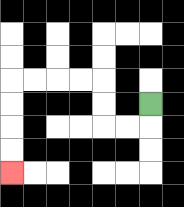{'start': '[6, 4]', 'end': '[0, 7]', 'path_directions': 'D,L,L,U,U,L,L,L,L,D,D,D,D', 'path_coordinates': '[[6, 4], [6, 5], [5, 5], [4, 5], [4, 4], [4, 3], [3, 3], [2, 3], [1, 3], [0, 3], [0, 4], [0, 5], [0, 6], [0, 7]]'}